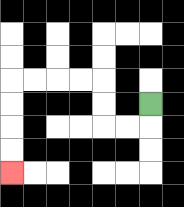{'start': '[6, 4]', 'end': '[0, 7]', 'path_directions': 'D,L,L,U,U,L,L,L,L,D,D,D,D', 'path_coordinates': '[[6, 4], [6, 5], [5, 5], [4, 5], [4, 4], [4, 3], [3, 3], [2, 3], [1, 3], [0, 3], [0, 4], [0, 5], [0, 6], [0, 7]]'}